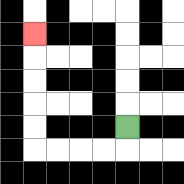{'start': '[5, 5]', 'end': '[1, 1]', 'path_directions': 'D,L,L,L,L,U,U,U,U,U', 'path_coordinates': '[[5, 5], [5, 6], [4, 6], [3, 6], [2, 6], [1, 6], [1, 5], [1, 4], [1, 3], [1, 2], [1, 1]]'}